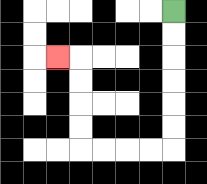{'start': '[7, 0]', 'end': '[2, 2]', 'path_directions': 'D,D,D,D,D,D,L,L,L,L,U,U,U,U,L', 'path_coordinates': '[[7, 0], [7, 1], [7, 2], [7, 3], [7, 4], [7, 5], [7, 6], [6, 6], [5, 6], [4, 6], [3, 6], [3, 5], [3, 4], [3, 3], [3, 2], [2, 2]]'}